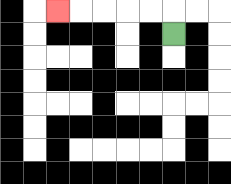{'start': '[7, 1]', 'end': '[2, 0]', 'path_directions': 'U,L,L,L,L,L', 'path_coordinates': '[[7, 1], [7, 0], [6, 0], [5, 0], [4, 0], [3, 0], [2, 0]]'}